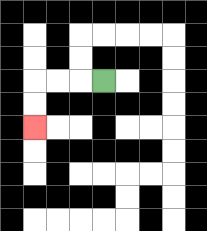{'start': '[4, 3]', 'end': '[1, 5]', 'path_directions': 'L,L,L,D,D', 'path_coordinates': '[[4, 3], [3, 3], [2, 3], [1, 3], [1, 4], [1, 5]]'}